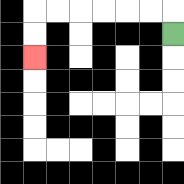{'start': '[7, 1]', 'end': '[1, 2]', 'path_directions': 'U,L,L,L,L,L,L,D,D', 'path_coordinates': '[[7, 1], [7, 0], [6, 0], [5, 0], [4, 0], [3, 0], [2, 0], [1, 0], [1, 1], [1, 2]]'}